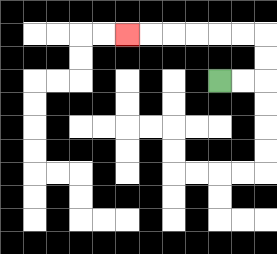{'start': '[9, 3]', 'end': '[5, 1]', 'path_directions': 'R,R,U,U,L,L,L,L,L,L', 'path_coordinates': '[[9, 3], [10, 3], [11, 3], [11, 2], [11, 1], [10, 1], [9, 1], [8, 1], [7, 1], [6, 1], [5, 1]]'}